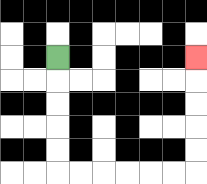{'start': '[2, 2]', 'end': '[8, 2]', 'path_directions': 'D,D,D,D,D,R,R,R,R,R,R,U,U,U,U,U', 'path_coordinates': '[[2, 2], [2, 3], [2, 4], [2, 5], [2, 6], [2, 7], [3, 7], [4, 7], [5, 7], [6, 7], [7, 7], [8, 7], [8, 6], [8, 5], [8, 4], [8, 3], [8, 2]]'}